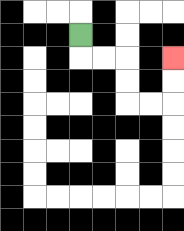{'start': '[3, 1]', 'end': '[7, 2]', 'path_directions': 'D,R,R,D,D,R,R,U,U', 'path_coordinates': '[[3, 1], [3, 2], [4, 2], [5, 2], [5, 3], [5, 4], [6, 4], [7, 4], [7, 3], [7, 2]]'}